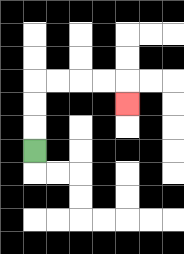{'start': '[1, 6]', 'end': '[5, 4]', 'path_directions': 'U,U,U,R,R,R,R,D', 'path_coordinates': '[[1, 6], [1, 5], [1, 4], [1, 3], [2, 3], [3, 3], [4, 3], [5, 3], [5, 4]]'}